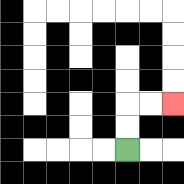{'start': '[5, 6]', 'end': '[7, 4]', 'path_directions': 'U,U,R,R', 'path_coordinates': '[[5, 6], [5, 5], [5, 4], [6, 4], [7, 4]]'}